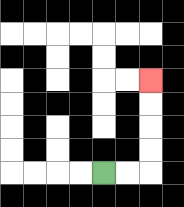{'start': '[4, 7]', 'end': '[6, 3]', 'path_directions': 'R,R,U,U,U,U', 'path_coordinates': '[[4, 7], [5, 7], [6, 7], [6, 6], [6, 5], [6, 4], [6, 3]]'}